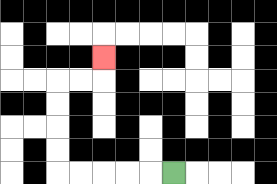{'start': '[7, 7]', 'end': '[4, 2]', 'path_directions': 'L,L,L,L,L,U,U,U,U,R,R,U', 'path_coordinates': '[[7, 7], [6, 7], [5, 7], [4, 7], [3, 7], [2, 7], [2, 6], [2, 5], [2, 4], [2, 3], [3, 3], [4, 3], [4, 2]]'}